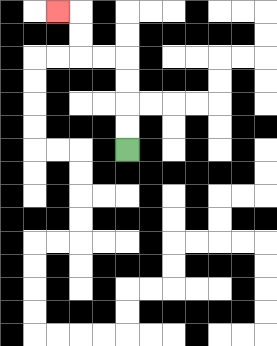{'start': '[5, 6]', 'end': '[2, 0]', 'path_directions': 'U,U,U,U,L,L,U,U,L', 'path_coordinates': '[[5, 6], [5, 5], [5, 4], [5, 3], [5, 2], [4, 2], [3, 2], [3, 1], [3, 0], [2, 0]]'}